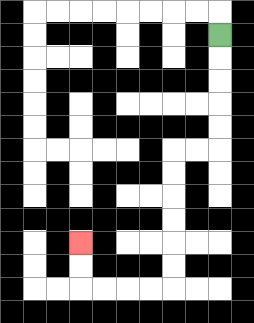{'start': '[9, 1]', 'end': '[3, 10]', 'path_directions': 'D,D,D,D,D,L,L,D,D,D,D,D,D,L,L,L,L,U,U', 'path_coordinates': '[[9, 1], [9, 2], [9, 3], [9, 4], [9, 5], [9, 6], [8, 6], [7, 6], [7, 7], [7, 8], [7, 9], [7, 10], [7, 11], [7, 12], [6, 12], [5, 12], [4, 12], [3, 12], [3, 11], [3, 10]]'}